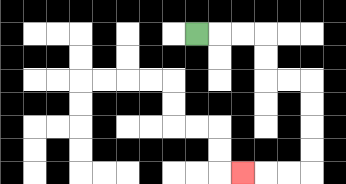{'start': '[8, 1]', 'end': '[10, 7]', 'path_directions': 'R,R,R,D,D,R,R,D,D,D,D,L,L,L', 'path_coordinates': '[[8, 1], [9, 1], [10, 1], [11, 1], [11, 2], [11, 3], [12, 3], [13, 3], [13, 4], [13, 5], [13, 6], [13, 7], [12, 7], [11, 7], [10, 7]]'}